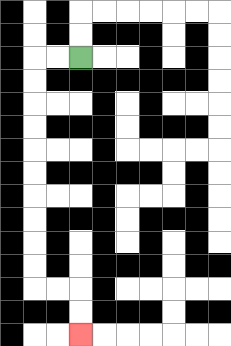{'start': '[3, 2]', 'end': '[3, 14]', 'path_directions': 'L,L,D,D,D,D,D,D,D,D,D,D,R,R,D,D', 'path_coordinates': '[[3, 2], [2, 2], [1, 2], [1, 3], [1, 4], [1, 5], [1, 6], [1, 7], [1, 8], [1, 9], [1, 10], [1, 11], [1, 12], [2, 12], [3, 12], [3, 13], [3, 14]]'}